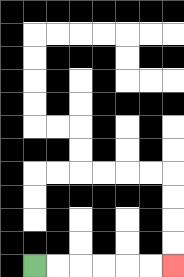{'start': '[1, 11]', 'end': '[7, 11]', 'path_directions': 'R,R,R,R,R,R', 'path_coordinates': '[[1, 11], [2, 11], [3, 11], [4, 11], [5, 11], [6, 11], [7, 11]]'}